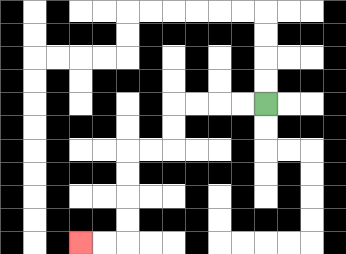{'start': '[11, 4]', 'end': '[3, 10]', 'path_directions': 'L,L,L,L,D,D,L,L,D,D,D,D,L,L', 'path_coordinates': '[[11, 4], [10, 4], [9, 4], [8, 4], [7, 4], [7, 5], [7, 6], [6, 6], [5, 6], [5, 7], [5, 8], [5, 9], [5, 10], [4, 10], [3, 10]]'}